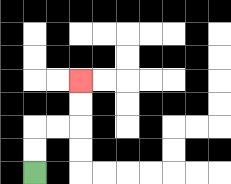{'start': '[1, 7]', 'end': '[3, 3]', 'path_directions': 'U,U,R,R,U,U', 'path_coordinates': '[[1, 7], [1, 6], [1, 5], [2, 5], [3, 5], [3, 4], [3, 3]]'}